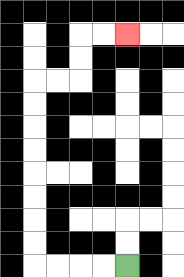{'start': '[5, 11]', 'end': '[5, 1]', 'path_directions': 'L,L,L,L,U,U,U,U,U,U,U,U,R,R,U,U,R,R', 'path_coordinates': '[[5, 11], [4, 11], [3, 11], [2, 11], [1, 11], [1, 10], [1, 9], [1, 8], [1, 7], [1, 6], [1, 5], [1, 4], [1, 3], [2, 3], [3, 3], [3, 2], [3, 1], [4, 1], [5, 1]]'}